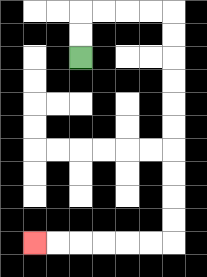{'start': '[3, 2]', 'end': '[1, 10]', 'path_directions': 'U,U,R,R,R,R,D,D,D,D,D,D,D,D,D,D,L,L,L,L,L,L', 'path_coordinates': '[[3, 2], [3, 1], [3, 0], [4, 0], [5, 0], [6, 0], [7, 0], [7, 1], [7, 2], [7, 3], [7, 4], [7, 5], [7, 6], [7, 7], [7, 8], [7, 9], [7, 10], [6, 10], [5, 10], [4, 10], [3, 10], [2, 10], [1, 10]]'}